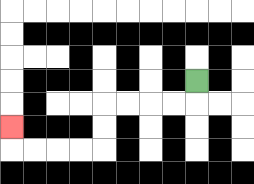{'start': '[8, 3]', 'end': '[0, 5]', 'path_directions': 'D,L,L,L,L,D,D,L,L,L,L,U', 'path_coordinates': '[[8, 3], [8, 4], [7, 4], [6, 4], [5, 4], [4, 4], [4, 5], [4, 6], [3, 6], [2, 6], [1, 6], [0, 6], [0, 5]]'}